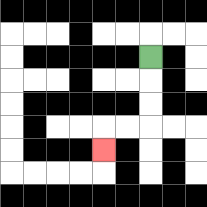{'start': '[6, 2]', 'end': '[4, 6]', 'path_directions': 'D,D,D,L,L,D', 'path_coordinates': '[[6, 2], [6, 3], [6, 4], [6, 5], [5, 5], [4, 5], [4, 6]]'}